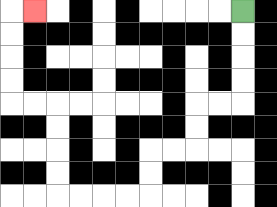{'start': '[10, 0]', 'end': '[1, 0]', 'path_directions': 'D,D,D,D,L,L,D,D,L,L,D,D,L,L,L,L,U,U,U,U,L,L,U,U,U,U,R', 'path_coordinates': '[[10, 0], [10, 1], [10, 2], [10, 3], [10, 4], [9, 4], [8, 4], [8, 5], [8, 6], [7, 6], [6, 6], [6, 7], [6, 8], [5, 8], [4, 8], [3, 8], [2, 8], [2, 7], [2, 6], [2, 5], [2, 4], [1, 4], [0, 4], [0, 3], [0, 2], [0, 1], [0, 0], [1, 0]]'}